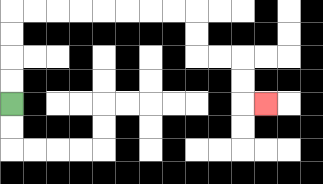{'start': '[0, 4]', 'end': '[11, 4]', 'path_directions': 'U,U,U,U,R,R,R,R,R,R,R,R,D,D,R,R,D,D,R', 'path_coordinates': '[[0, 4], [0, 3], [0, 2], [0, 1], [0, 0], [1, 0], [2, 0], [3, 0], [4, 0], [5, 0], [6, 0], [7, 0], [8, 0], [8, 1], [8, 2], [9, 2], [10, 2], [10, 3], [10, 4], [11, 4]]'}